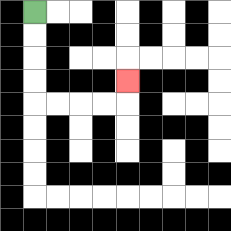{'start': '[1, 0]', 'end': '[5, 3]', 'path_directions': 'D,D,D,D,R,R,R,R,U', 'path_coordinates': '[[1, 0], [1, 1], [1, 2], [1, 3], [1, 4], [2, 4], [3, 4], [4, 4], [5, 4], [5, 3]]'}